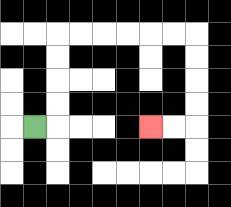{'start': '[1, 5]', 'end': '[6, 5]', 'path_directions': 'R,U,U,U,U,R,R,R,R,R,R,D,D,D,D,L,L', 'path_coordinates': '[[1, 5], [2, 5], [2, 4], [2, 3], [2, 2], [2, 1], [3, 1], [4, 1], [5, 1], [6, 1], [7, 1], [8, 1], [8, 2], [8, 3], [8, 4], [8, 5], [7, 5], [6, 5]]'}